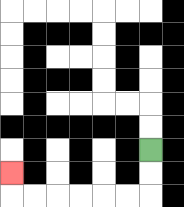{'start': '[6, 6]', 'end': '[0, 7]', 'path_directions': 'D,D,L,L,L,L,L,L,U', 'path_coordinates': '[[6, 6], [6, 7], [6, 8], [5, 8], [4, 8], [3, 8], [2, 8], [1, 8], [0, 8], [0, 7]]'}